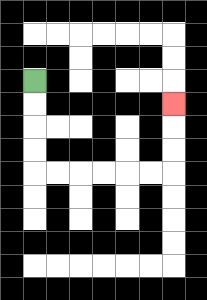{'start': '[1, 3]', 'end': '[7, 4]', 'path_directions': 'D,D,D,D,R,R,R,R,R,R,U,U,U', 'path_coordinates': '[[1, 3], [1, 4], [1, 5], [1, 6], [1, 7], [2, 7], [3, 7], [4, 7], [5, 7], [6, 7], [7, 7], [7, 6], [7, 5], [7, 4]]'}